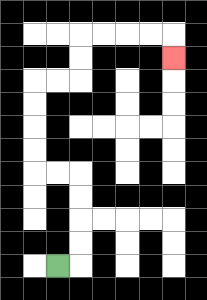{'start': '[2, 11]', 'end': '[7, 2]', 'path_directions': 'R,U,U,U,U,L,L,U,U,U,U,R,R,U,U,R,R,R,R,D', 'path_coordinates': '[[2, 11], [3, 11], [3, 10], [3, 9], [3, 8], [3, 7], [2, 7], [1, 7], [1, 6], [1, 5], [1, 4], [1, 3], [2, 3], [3, 3], [3, 2], [3, 1], [4, 1], [5, 1], [6, 1], [7, 1], [7, 2]]'}